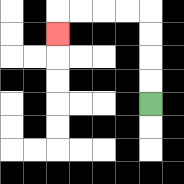{'start': '[6, 4]', 'end': '[2, 1]', 'path_directions': 'U,U,U,U,L,L,L,L,D', 'path_coordinates': '[[6, 4], [6, 3], [6, 2], [6, 1], [6, 0], [5, 0], [4, 0], [3, 0], [2, 0], [2, 1]]'}